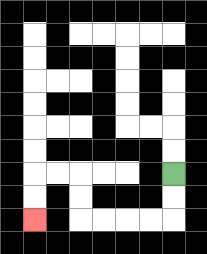{'start': '[7, 7]', 'end': '[1, 9]', 'path_directions': 'D,D,L,L,L,L,U,U,L,L,D,D', 'path_coordinates': '[[7, 7], [7, 8], [7, 9], [6, 9], [5, 9], [4, 9], [3, 9], [3, 8], [3, 7], [2, 7], [1, 7], [1, 8], [1, 9]]'}